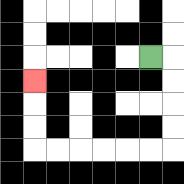{'start': '[6, 2]', 'end': '[1, 3]', 'path_directions': 'R,D,D,D,D,L,L,L,L,L,L,U,U,U', 'path_coordinates': '[[6, 2], [7, 2], [7, 3], [7, 4], [7, 5], [7, 6], [6, 6], [5, 6], [4, 6], [3, 6], [2, 6], [1, 6], [1, 5], [1, 4], [1, 3]]'}